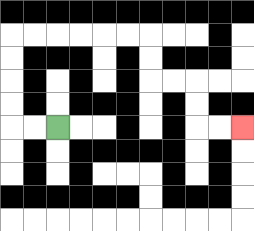{'start': '[2, 5]', 'end': '[10, 5]', 'path_directions': 'L,L,U,U,U,U,R,R,R,R,R,R,D,D,R,R,D,D,R,R', 'path_coordinates': '[[2, 5], [1, 5], [0, 5], [0, 4], [0, 3], [0, 2], [0, 1], [1, 1], [2, 1], [3, 1], [4, 1], [5, 1], [6, 1], [6, 2], [6, 3], [7, 3], [8, 3], [8, 4], [8, 5], [9, 5], [10, 5]]'}